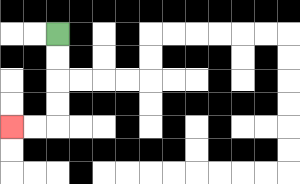{'start': '[2, 1]', 'end': '[0, 5]', 'path_directions': 'D,D,D,D,L,L', 'path_coordinates': '[[2, 1], [2, 2], [2, 3], [2, 4], [2, 5], [1, 5], [0, 5]]'}